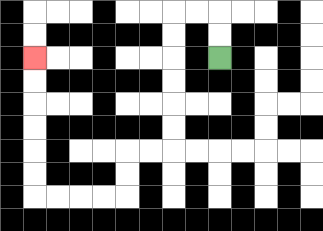{'start': '[9, 2]', 'end': '[1, 2]', 'path_directions': 'U,U,L,L,D,D,D,D,D,D,L,L,D,D,L,L,L,L,U,U,U,U,U,U', 'path_coordinates': '[[9, 2], [9, 1], [9, 0], [8, 0], [7, 0], [7, 1], [7, 2], [7, 3], [7, 4], [7, 5], [7, 6], [6, 6], [5, 6], [5, 7], [5, 8], [4, 8], [3, 8], [2, 8], [1, 8], [1, 7], [1, 6], [1, 5], [1, 4], [1, 3], [1, 2]]'}